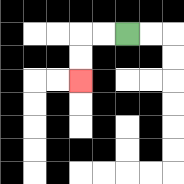{'start': '[5, 1]', 'end': '[3, 3]', 'path_directions': 'L,L,D,D', 'path_coordinates': '[[5, 1], [4, 1], [3, 1], [3, 2], [3, 3]]'}